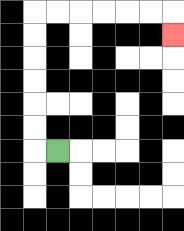{'start': '[2, 6]', 'end': '[7, 1]', 'path_directions': 'L,U,U,U,U,U,U,R,R,R,R,R,R,D', 'path_coordinates': '[[2, 6], [1, 6], [1, 5], [1, 4], [1, 3], [1, 2], [1, 1], [1, 0], [2, 0], [3, 0], [4, 0], [5, 0], [6, 0], [7, 0], [7, 1]]'}